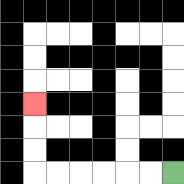{'start': '[7, 7]', 'end': '[1, 4]', 'path_directions': 'L,L,L,L,L,L,U,U,U', 'path_coordinates': '[[7, 7], [6, 7], [5, 7], [4, 7], [3, 7], [2, 7], [1, 7], [1, 6], [1, 5], [1, 4]]'}